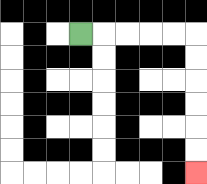{'start': '[3, 1]', 'end': '[8, 7]', 'path_directions': 'R,R,R,R,R,D,D,D,D,D,D', 'path_coordinates': '[[3, 1], [4, 1], [5, 1], [6, 1], [7, 1], [8, 1], [8, 2], [8, 3], [8, 4], [8, 5], [8, 6], [8, 7]]'}